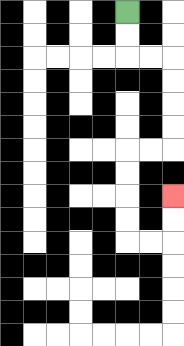{'start': '[5, 0]', 'end': '[7, 8]', 'path_directions': 'D,D,R,R,D,D,D,D,L,L,D,D,D,D,R,R,U,U', 'path_coordinates': '[[5, 0], [5, 1], [5, 2], [6, 2], [7, 2], [7, 3], [7, 4], [7, 5], [7, 6], [6, 6], [5, 6], [5, 7], [5, 8], [5, 9], [5, 10], [6, 10], [7, 10], [7, 9], [7, 8]]'}